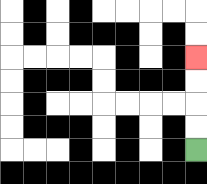{'start': '[8, 6]', 'end': '[8, 2]', 'path_directions': 'U,U,U,U', 'path_coordinates': '[[8, 6], [8, 5], [8, 4], [8, 3], [8, 2]]'}